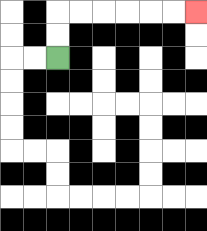{'start': '[2, 2]', 'end': '[8, 0]', 'path_directions': 'U,U,R,R,R,R,R,R', 'path_coordinates': '[[2, 2], [2, 1], [2, 0], [3, 0], [4, 0], [5, 0], [6, 0], [7, 0], [8, 0]]'}